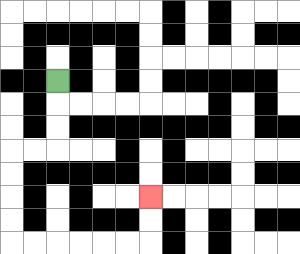{'start': '[2, 3]', 'end': '[6, 8]', 'path_directions': 'D,D,D,L,L,D,D,D,D,R,R,R,R,R,R,U,U', 'path_coordinates': '[[2, 3], [2, 4], [2, 5], [2, 6], [1, 6], [0, 6], [0, 7], [0, 8], [0, 9], [0, 10], [1, 10], [2, 10], [3, 10], [4, 10], [5, 10], [6, 10], [6, 9], [6, 8]]'}